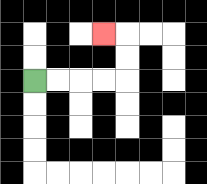{'start': '[1, 3]', 'end': '[4, 1]', 'path_directions': 'R,R,R,R,U,U,L', 'path_coordinates': '[[1, 3], [2, 3], [3, 3], [4, 3], [5, 3], [5, 2], [5, 1], [4, 1]]'}